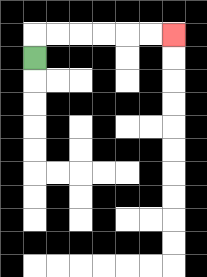{'start': '[1, 2]', 'end': '[7, 1]', 'path_directions': 'U,R,R,R,R,R,R', 'path_coordinates': '[[1, 2], [1, 1], [2, 1], [3, 1], [4, 1], [5, 1], [6, 1], [7, 1]]'}